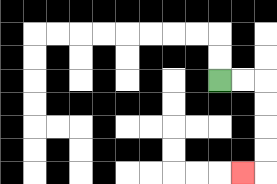{'start': '[9, 3]', 'end': '[10, 7]', 'path_directions': 'R,R,D,D,D,D,L', 'path_coordinates': '[[9, 3], [10, 3], [11, 3], [11, 4], [11, 5], [11, 6], [11, 7], [10, 7]]'}